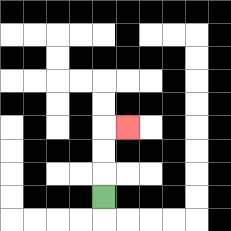{'start': '[4, 8]', 'end': '[5, 5]', 'path_directions': 'U,U,U,R', 'path_coordinates': '[[4, 8], [4, 7], [4, 6], [4, 5], [5, 5]]'}